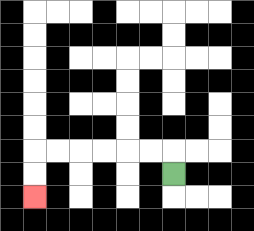{'start': '[7, 7]', 'end': '[1, 8]', 'path_directions': 'U,L,L,L,L,L,L,D,D', 'path_coordinates': '[[7, 7], [7, 6], [6, 6], [5, 6], [4, 6], [3, 6], [2, 6], [1, 6], [1, 7], [1, 8]]'}